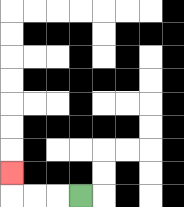{'start': '[3, 8]', 'end': '[0, 7]', 'path_directions': 'L,L,L,U', 'path_coordinates': '[[3, 8], [2, 8], [1, 8], [0, 8], [0, 7]]'}